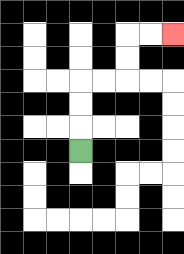{'start': '[3, 6]', 'end': '[7, 1]', 'path_directions': 'U,U,U,R,R,U,U,R,R', 'path_coordinates': '[[3, 6], [3, 5], [3, 4], [3, 3], [4, 3], [5, 3], [5, 2], [5, 1], [6, 1], [7, 1]]'}